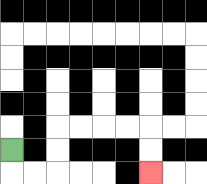{'start': '[0, 6]', 'end': '[6, 7]', 'path_directions': 'D,R,R,U,U,R,R,R,R,D,D', 'path_coordinates': '[[0, 6], [0, 7], [1, 7], [2, 7], [2, 6], [2, 5], [3, 5], [4, 5], [5, 5], [6, 5], [6, 6], [6, 7]]'}